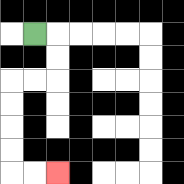{'start': '[1, 1]', 'end': '[2, 7]', 'path_directions': 'R,D,D,L,L,D,D,D,D,R,R', 'path_coordinates': '[[1, 1], [2, 1], [2, 2], [2, 3], [1, 3], [0, 3], [0, 4], [0, 5], [0, 6], [0, 7], [1, 7], [2, 7]]'}